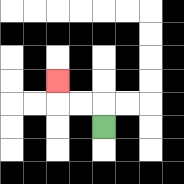{'start': '[4, 5]', 'end': '[2, 3]', 'path_directions': 'U,L,L,U', 'path_coordinates': '[[4, 5], [4, 4], [3, 4], [2, 4], [2, 3]]'}